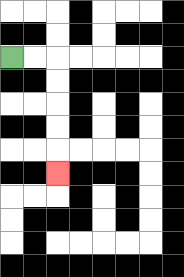{'start': '[0, 2]', 'end': '[2, 7]', 'path_directions': 'R,R,D,D,D,D,D', 'path_coordinates': '[[0, 2], [1, 2], [2, 2], [2, 3], [2, 4], [2, 5], [2, 6], [2, 7]]'}